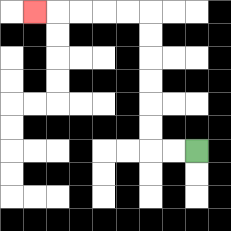{'start': '[8, 6]', 'end': '[1, 0]', 'path_directions': 'L,L,U,U,U,U,U,U,L,L,L,L,L', 'path_coordinates': '[[8, 6], [7, 6], [6, 6], [6, 5], [6, 4], [6, 3], [6, 2], [6, 1], [6, 0], [5, 0], [4, 0], [3, 0], [2, 0], [1, 0]]'}